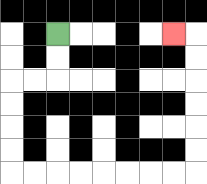{'start': '[2, 1]', 'end': '[7, 1]', 'path_directions': 'D,D,L,L,D,D,D,D,R,R,R,R,R,R,R,R,U,U,U,U,U,U,L', 'path_coordinates': '[[2, 1], [2, 2], [2, 3], [1, 3], [0, 3], [0, 4], [0, 5], [0, 6], [0, 7], [1, 7], [2, 7], [3, 7], [4, 7], [5, 7], [6, 7], [7, 7], [8, 7], [8, 6], [8, 5], [8, 4], [8, 3], [8, 2], [8, 1], [7, 1]]'}